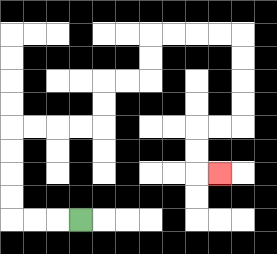{'start': '[3, 9]', 'end': '[9, 7]', 'path_directions': 'L,L,L,U,U,U,U,R,R,R,R,U,U,R,R,U,U,R,R,R,R,D,D,D,D,L,L,D,D,R', 'path_coordinates': '[[3, 9], [2, 9], [1, 9], [0, 9], [0, 8], [0, 7], [0, 6], [0, 5], [1, 5], [2, 5], [3, 5], [4, 5], [4, 4], [4, 3], [5, 3], [6, 3], [6, 2], [6, 1], [7, 1], [8, 1], [9, 1], [10, 1], [10, 2], [10, 3], [10, 4], [10, 5], [9, 5], [8, 5], [8, 6], [8, 7], [9, 7]]'}